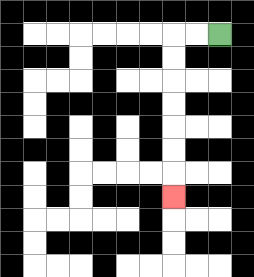{'start': '[9, 1]', 'end': '[7, 8]', 'path_directions': 'L,L,D,D,D,D,D,D,D', 'path_coordinates': '[[9, 1], [8, 1], [7, 1], [7, 2], [7, 3], [7, 4], [7, 5], [7, 6], [7, 7], [7, 8]]'}